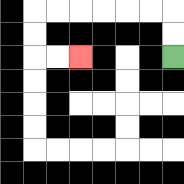{'start': '[7, 2]', 'end': '[3, 2]', 'path_directions': 'U,U,L,L,L,L,L,L,D,D,R,R', 'path_coordinates': '[[7, 2], [7, 1], [7, 0], [6, 0], [5, 0], [4, 0], [3, 0], [2, 0], [1, 0], [1, 1], [1, 2], [2, 2], [3, 2]]'}